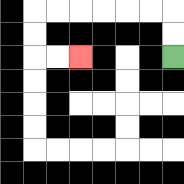{'start': '[7, 2]', 'end': '[3, 2]', 'path_directions': 'U,U,L,L,L,L,L,L,D,D,R,R', 'path_coordinates': '[[7, 2], [7, 1], [7, 0], [6, 0], [5, 0], [4, 0], [3, 0], [2, 0], [1, 0], [1, 1], [1, 2], [2, 2], [3, 2]]'}